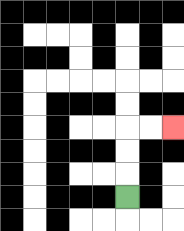{'start': '[5, 8]', 'end': '[7, 5]', 'path_directions': 'U,U,U,R,R', 'path_coordinates': '[[5, 8], [5, 7], [5, 6], [5, 5], [6, 5], [7, 5]]'}